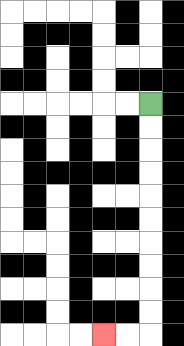{'start': '[6, 4]', 'end': '[4, 14]', 'path_directions': 'D,D,D,D,D,D,D,D,D,D,L,L', 'path_coordinates': '[[6, 4], [6, 5], [6, 6], [6, 7], [6, 8], [6, 9], [6, 10], [6, 11], [6, 12], [6, 13], [6, 14], [5, 14], [4, 14]]'}